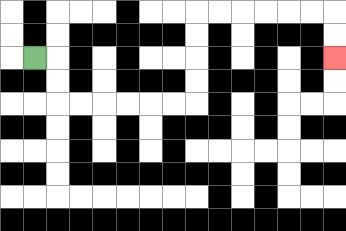{'start': '[1, 2]', 'end': '[14, 2]', 'path_directions': 'R,D,D,R,R,R,R,R,R,U,U,U,U,R,R,R,R,R,R,D,D', 'path_coordinates': '[[1, 2], [2, 2], [2, 3], [2, 4], [3, 4], [4, 4], [5, 4], [6, 4], [7, 4], [8, 4], [8, 3], [8, 2], [8, 1], [8, 0], [9, 0], [10, 0], [11, 0], [12, 0], [13, 0], [14, 0], [14, 1], [14, 2]]'}